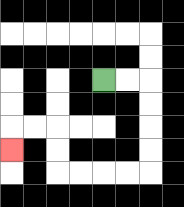{'start': '[4, 3]', 'end': '[0, 6]', 'path_directions': 'R,R,D,D,D,D,L,L,L,L,U,U,L,L,D', 'path_coordinates': '[[4, 3], [5, 3], [6, 3], [6, 4], [6, 5], [6, 6], [6, 7], [5, 7], [4, 7], [3, 7], [2, 7], [2, 6], [2, 5], [1, 5], [0, 5], [0, 6]]'}